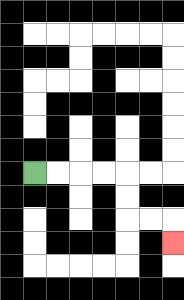{'start': '[1, 7]', 'end': '[7, 10]', 'path_directions': 'R,R,R,R,D,D,R,R,D', 'path_coordinates': '[[1, 7], [2, 7], [3, 7], [4, 7], [5, 7], [5, 8], [5, 9], [6, 9], [7, 9], [7, 10]]'}